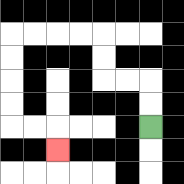{'start': '[6, 5]', 'end': '[2, 6]', 'path_directions': 'U,U,L,L,U,U,L,L,L,L,D,D,D,D,R,R,D', 'path_coordinates': '[[6, 5], [6, 4], [6, 3], [5, 3], [4, 3], [4, 2], [4, 1], [3, 1], [2, 1], [1, 1], [0, 1], [0, 2], [0, 3], [0, 4], [0, 5], [1, 5], [2, 5], [2, 6]]'}